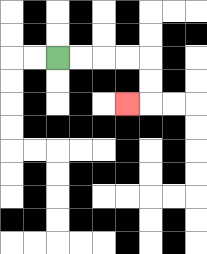{'start': '[2, 2]', 'end': '[5, 4]', 'path_directions': 'R,R,R,R,D,D,L', 'path_coordinates': '[[2, 2], [3, 2], [4, 2], [5, 2], [6, 2], [6, 3], [6, 4], [5, 4]]'}